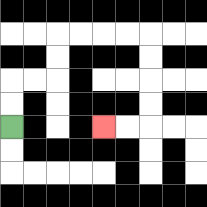{'start': '[0, 5]', 'end': '[4, 5]', 'path_directions': 'U,U,R,R,U,U,R,R,R,R,D,D,D,D,L,L', 'path_coordinates': '[[0, 5], [0, 4], [0, 3], [1, 3], [2, 3], [2, 2], [2, 1], [3, 1], [4, 1], [5, 1], [6, 1], [6, 2], [6, 3], [6, 4], [6, 5], [5, 5], [4, 5]]'}